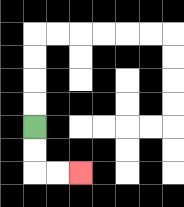{'start': '[1, 5]', 'end': '[3, 7]', 'path_directions': 'D,D,R,R', 'path_coordinates': '[[1, 5], [1, 6], [1, 7], [2, 7], [3, 7]]'}